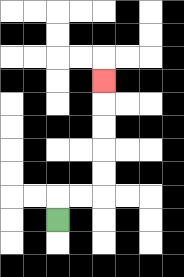{'start': '[2, 9]', 'end': '[4, 3]', 'path_directions': 'U,R,R,U,U,U,U,U', 'path_coordinates': '[[2, 9], [2, 8], [3, 8], [4, 8], [4, 7], [4, 6], [4, 5], [4, 4], [4, 3]]'}